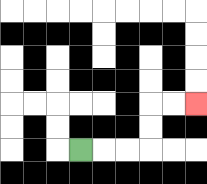{'start': '[3, 6]', 'end': '[8, 4]', 'path_directions': 'R,R,R,U,U,R,R', 'path_coordinates': '[[3, 6], [4, 6], [5, 6], [6, 6], [6, 5], [6, 4], [7, 4], [8, 4]]'}